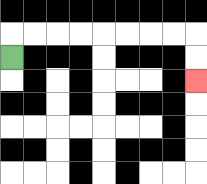{'start': '[0, 2]', 'end': '[8, 3]', 'path_directions': 'U,R,R,R,R,R,R,R,R,D,D', 'path_coordinates': '[[0, 2], [0, 1], [1, 1], [2, 1], [3, 1], [4, 1], [5, 1], [6, 1], [7, 1], [8, 1], [8, 2], [8, 3]]'}